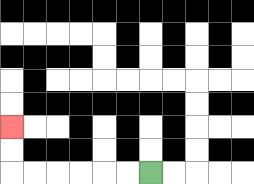{'start': '[6, 7]', 'end': '[0, 5]', 'path_directions': 'L,L,L,L,L,L,U,U', 'path_coordinates': '[[6, 7], [5, 7], [4, 7], [3, 7], [2, 7], [1, 7], [0, 7], [0, 6], [0, 5]]'}